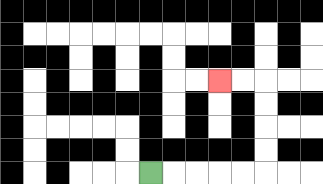{'start': '[6, 7]', 'end': '[9, 3]', 'path_directions': 'R,R,R,R,R,U,U,U,U,L,L', 'path_coordinates': '[[6, 7], [7, 7], [8, 7], [9, 7], [10, 7], [11, 7], [11, 6], [11, 5], [11, 4], [11, 3], [10, 3], [9, 3]]'}